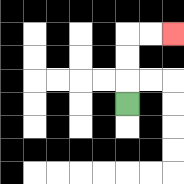{'start': '[5, 4]', 'end': '[7, 1]', 'path_directions': 'U,U,U,R,R', 'path_coordinates': '[[5, 4], [5, 3], [5, 2], [5, 1], [6, 1], [7, 1]]'}